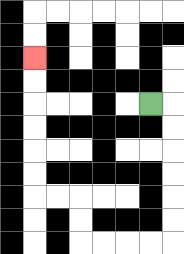{'start': '[6, 4]', 'end': '[1, 2]', 'path_directions': 'R,D,D,D,D,D,D,L,L,L,L,U,U,L,L,U,U,U,U,U,U', 'path_coordinates': '[[6, 4], [7, 4], [7, 5], [7, 6], [7, 7], [7, 8], [7, 9], [7, 10], [6, 10], [5, 10], [4, 10], [3, 10], [3, 9], [3, 8], [2, 8], [1, 8], [1, 7], [1, 6], [1, 5], [1, 4], [1, 3], [1, 2]]'}